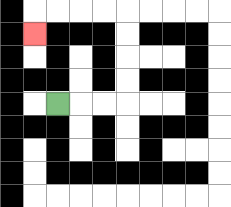{'start': '[2, 4]', 'end': '[1, 1]', 'path_directions': 'R,R,R,U,U,U,U,L,L,L,L,D', 'path_coordinates': '[[2, 4], [3, 4], [4, 4], [5, 4], [5, 3], [5, 2], [5, 1], [5, 0], [4, 0], [3, 0], [2, 0], [1, 0], [1, 1]]'}